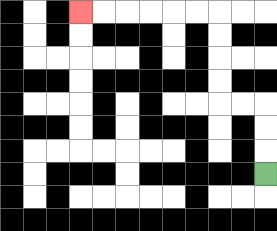{'start': '[11, 7]', 'end': '[3, 0]', 'path_directions': 'U,U,U,L,L,U,U,U,U,L,L,L,L,L,L', 'path_coordinates': '[[11, 7], [11, 6], [11, 5], [11, 4], [10, 4], [9, 4], [9, 3], [9, 2], [9, 1], [9, 0], [8, 0], [7, 0], [6, 0], [5, 0], [4, 0], [3, 0]]'}